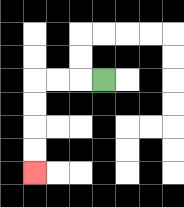{'start': '[4, 3]', 'end': '[1, 7]', 'path_directions': 'L,L,L,D,D,D,D', 'path_coordinates': '[[4, 3], [3, 3], [2, 3], [1, 3], [1, 4], [1, 5], [1, 6], [1, 7]]'}